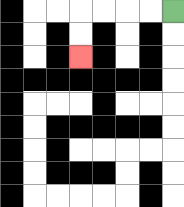{'start': '[7, 0]', 'end': '[3, 2]', 'path_directions': 'L,L,L,L,D,D', 'path_coordinates': '[[7, 0], [6, 0], [5, 0], [4, 0], [3, 0], [3, 1], [3, 2]]'}